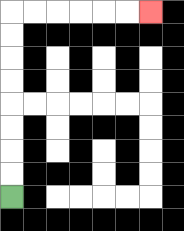{'start': '[0, 8]', 'end': '[6, 0]', 'path_directions': 'U,U,U,U,U,U,U,U,R,R,R,R,R,R', 'path_coordinates': '[[0, 8], [0, 7], [0, 6], [0, 5], [0, 4], [0, 3], [0, 2], [0, 1], [0, 0], [1, 0], [2, 0], [3, 0], [4, 0], [5, 0], [6, 0]]'}